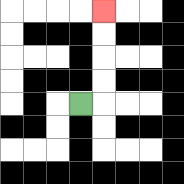{'start': '[3, 4]', 'end': '[4, 0]', 'path_directions': 'R,U,U,U,U', 'path_coordinates': '[[3, 4], [4, 4], [4, 3], [4, 2], [4, 1], [4, 0]]'}